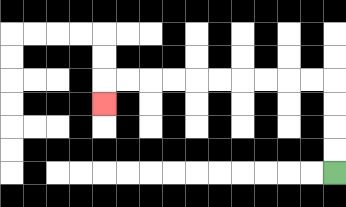{'start': '[14, 7]', 'end': '[4, 4]', 'path_directions': 'U,U,U,U,L,L,L,L,L,L,L,L,L,L,D', 'path_coordinates': '[[14, 7], [14, 6], [14, 5], [14, 4], [14, 3], [13, 3], [12, 3], [11, 3], [10, 3], [9, 3], [8, 3], [7, 3], [6, 3], [5, 3], [4, 3], [4, 4]]'}